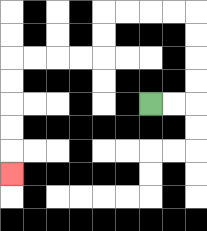{'start': '[6, 4]', 'end': '[0, 7]', 'path_directions': 'R,R,U,U,U,U,L,L,L,L,D,D,L,L,L,L,D,D,D,D,D', 'path_coordinates': '[[6, 4], [7, 4], [8, 4], [8, 3], [8, 2], [8, 1], [8, 0], [7, 0], [6, 0], [5, 0], [4, 0], [4, 1], [4, 2], [3, 2], [2, 2], [1, 2], [0, 2], [0, 3], [0, 4], [0, 5], [0, 6], [0, 7]]'}